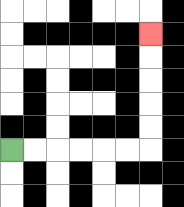{'start': '[0, 6]', 'end': '[6, 1]', 'path_directions': 'R,R,R,R,R,R,U,U,U,U,U', 'path_coordinates': '[[0, 6], [1, 6], [2, 6], [3, 6], [4, 6], [5, 6], [6, 6], [6, 5], [6, 4], [6, 3], [6, 2], [6, 1]]'}